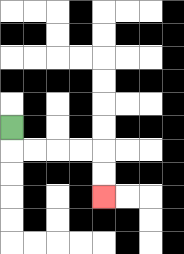{'start': '[0, 5]', 'end': '[4, 8]', 'path_directions': 'D,R,R,R,R,D,D', 'path_coordinates': '[[0, 5], [0, 6], [1, 6], [2, 6], [3, 6], [4, 6], [4, 7], [4, 8]]'}